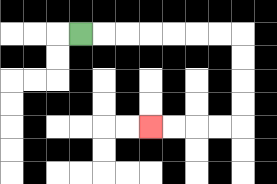{'start': '[3, 1]', 'end': '[6, 5]', 'path_directions': 'R,R,R,R,R,R,R,D,D,D,D,L,L,L,L', 'path_coordinates': '[[3, 1], [4, 1], [5, 1], [6, 1], [7, 1], [8, 1], [9, 1], [10, 1], [10, 2], [10, 3], [10, 4], [10, 5], [9, 5], [8, 5], [7, 5], [6, 5]]'}